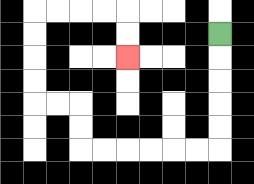{'start': '[9, 1]', 'end': '[5, 2]', 'path_directions': 'D,D,D,D,D,L,L,L,L,L,L,U,U,L,L,U,U,U,U,R,R,R,R,D,D', 'path_coordinates': '[[9, 1], [9, 2], [9, 3], [9, 4], [9, 5], [9, 6], [8, 6], [7, 6], [6, 6], [5, 6], [4, 6], [3, 6], [3, 5], [3, 4], [2, 4], [1, 4], [1, 3], [1, 2], [1, 1], [1, 0], [2, 0], [3, 0], [4, 0], [5, 0], [5, 1], [5, 2]]'}